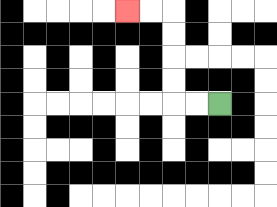{'start': '[9, 4]', 'end': '[5, 0]', 'path_directions': 'L,L,U,U,U,U,L,L', 'path_coordinates': '[[9, 4], [8, 4], [7, 4], [7, 3], [7, 2], [7, 1], [7, 0], [6, 0], [5, 0]]'}